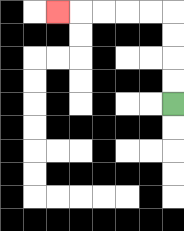{'start': '[7, 4]', 'end': '[2, 0]', 'path_directions': 'U,U,U,U,L,L,L,L,L', 'path_coordinates': '[[7, 4], [7, 3], [7, 2], [7, 1], [7, 0], [6, 0], [5, 0], [4, 0], [3, 0], [2, 0]]'}